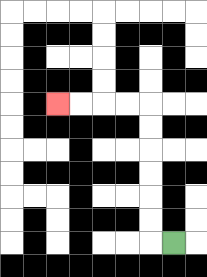{'start': '[7, 10]', 'end': '[2, 4]', 'path_directions': 'L,U,U,U,U,U,U,L,L,L,L', 'path_coordinates': '[[7, 10], [6, 10], [6, 9], [6, 8], [6, 7], [6, 6], [6, 5], [6, 4], [5, 4], [4, 4], [3, 4], [2, 4]]'}